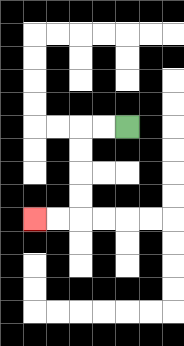{'start': '[5, 5]', 'end': '[1, 9]', 'path_directions': 'L,L,D,D,D,D,L,L', 'path_coordinates': '[[5, 5], [4, 5], [3, 5], [3, 6], [3, 7], [3, 8], [3, 9], [2, 9], [1, 9]]'}